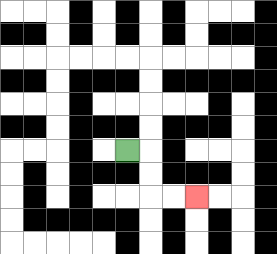{'start': '[5, 6]', 'end': '[8, 8]', 'path_directions': 'R,D,D,R,R', 'path_coordinates': '[[5, 6], [6, 6], [6, 7], [6, 8], [7, 8], [8, 8]]'}